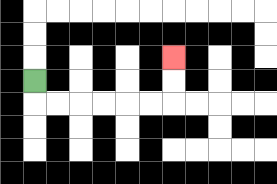{'start': '[1, 3]', 'end': '[7, 2]', 'path_directions': 'D,R,R,R,R,R,R,U,U', 'path_coordinates': '[[1, 3], [1, 4], [2, 4], [3, 4], [4, 4], [5, 4], [6, 4], [7, 4], [7, 3], [7, 2]]'}